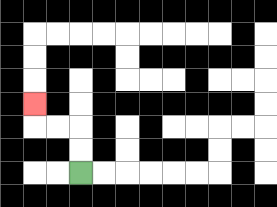{'start': '[3, 7]', 'end': '[1, 4]', 'path_directions': 'U,U,L,L,U', 'path_coordinates': '[[3, 7], [3, 6], [3, 5], [2, 5], [1, 5], [1, 4]]'}